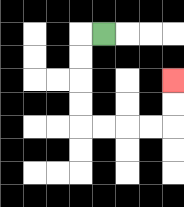{'start': '[4, 1]', 'end': '[7, 3]', 'path_directions': 'L,D,D,D,D,R,R,R,R,U,U', 'path_coordinates': '[[4, 1], [3, 1], [3, 2], [3, 3], [3, 4], [3, 5], [4, 5], [5, 5], [6, 5], [7, 5], [7, 4], [7, 3]]'}